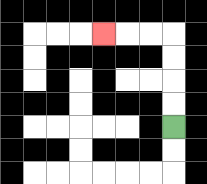{'start': '[7, 5]', 'end': '[4, 1]', 'path_directions': 'U,U,U,U,L,L,L', 'path_coordinates': '[[7, 5], [7, 4], [7, 3], [7, 2], [7, 1], [6, 1], [5, 1], [4, 1]]'}